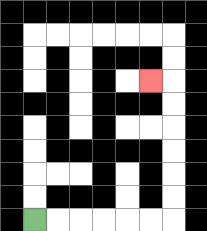{'start': '[1, 9]', 'end': '[6, 3]', 'path_directions': 'R,R,R,R,R,R,U,U,U,U,U,U,L', 'path_coordinates': '[[1, 9], [2, 9], [3, 9], [4, 9], [5, 9], [6, 9], [7, 9], [7, 8], [7, 7], [7, 6], [7, 5], [7, 4], [7, 3], [6, 3]]'}